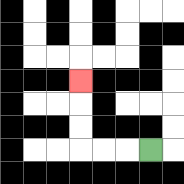{'start': '[6, 6]', 'end': '[3, 3]', 'path_directions': 'L,L,L,U,U,U', 'path_coordinates': '[[6, 6], [5, 6], [4, 6], [3, 6], [3, 5], [3, 4], [3, 3]]'}